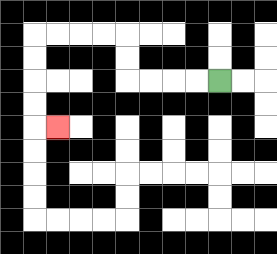{'start': '[9, 3]', 'end': '[2, 5]', 'path_directions': 'L,L,L,L,U,U,L,L,L,L,D,D,D,D,R', 'path_coordinates': '[[9, 3], [8, 3], [7, 3], [6, 3], [5, 3], [5, 2], [5, 1], [4, 1], [3, 1], [2, 1], [1, 1], [1, 2], [1, 3], [1, 4], [1, 5], [2, 5]]'}